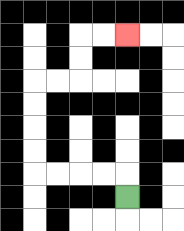{'start': '[5, 8]', 'end': '[5, 1]', 'path_directions': 'U,L,L,L,L,U,U,U,U,R,R,U,U,R,R', 'path_coordinates': '[[5, 8], [5, 7], [4, 7], [3, 7], [2, 7], [1, 7], [1, 6], [1, 5], [1, 4], [1, 3], [2, 3], [3, 3], [3, 2], [3, 1], [4, 1], [5, 1]]'}